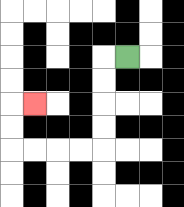{'start': '[5, 2]', 'end': '[1, 4]', 'path_directions': 'L,D,D,D,D,L,L,L,L,U,U,R', 'path_coordinates': '[[5, 2], [4, 2], [4, 3], [4, 4], [4, 5], [4, 6], [3, 6], [2, 6], [1, 6], [0, 6], [0, 5], [0, 4], [1, 4]]'}